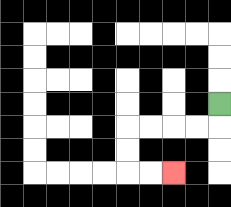{'start': '[9, 4]', 'end': '[7, 7]', 'path_directions': 'D,L,L,L,L,D,D,R,R', 'path_coordinates': '[[9, 4], [9, 5], [8, 5], [7, 5], [6, 5], [5, 5], [5, 6], [5, 7], [6, 7], [7, 7]]'}